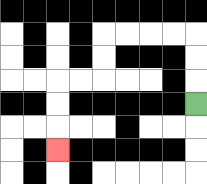{'start': '[8, 4]', 'end': '[2, 6]', 'path_directions': 'U,U,U,L,L,L,L,D,D,L,L,D,D,D', 'path_coordinates': '[[8, 4], [8, 3], [8, 2], [8, 1], [7, 1], [6, 1], [5, 1], [4, 1], [4, 2], [4, 3], [3, 3], [2, 3], [2, 4], [2, 5], [2, 6]]'}